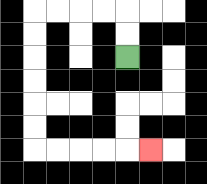{'start': '[5, 2]', 'end': '[6, 6]', 'path_directions': 'U,U,L,L,L,L,D,D,D,D,D,D,R,R,R,R,R', 'path_coordinates': '[[5, 2], [5, 1], [5, 0], [4, 0], [3, 0], [2, 0], [1, 0], [1, 1], [1, 2], [1, 3], [1, 4], [1, 5], [1, 6], [2, 6], [3, 6], [4, 6], [5, 6], [6, 6]]'}